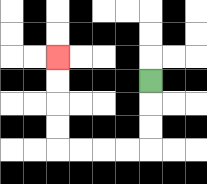{'start': '[6, 3]', 'end': '[2, 2]', 'path_directions': 'D,D,D,L,L,L,L,U,U,U,U', 'path_coordinates': '[[6, 3], [6, 4], [6, 5], [6, 6], [5, 6], [4, 6], [3, 6], [2, 6], [2, 5], [2, 4], [2, 3], [2, 2]]'}